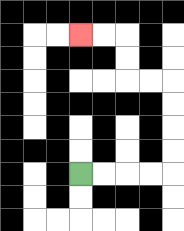{'start': '[3, 7]', 'end': '[3, 1]', 'path_directions': 'R,R,R,R,U,U,U,U,L,L,U,U,L,L', 'path_coordinates': '[[3, 7], [4, 7], [5, 7], [6, 7], [7, 7], [7, 6], [7, 5], [7, 4], [7, 3], [6, 3], [5, 3], [5, 2], [5, 1], [4, 1], [3, 1]]'}